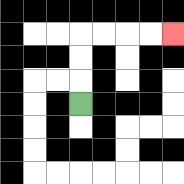{'start': '[3, 4]', 'end': '[7, 1]', 'path_directions': 'U,U,U,R,R,R,R', 'path_coordinates': '[[3, 4], [3, 3], [3, 2], [3, 1], [4, 1], [5, 1], [6, 1], [7, 1]]'}